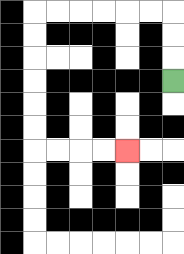{'start': '[7, 3]', 'end': '[5, 6]', 'path_directions': 'U,U,U,L,L,L,L,L,L,D,D,D,D,D,D,R,R,R,R', 'path_coordinates': '[[7, 3], [7, 2], [7, 1], [7, 0], [6, 0], [5, 0], [4, 0], [3, 0], [2, 0], [1, 0], [1, 1], [1, 2], [1, 3], [1, 4], [1, 5], [1, 6], [2, 6], [3, 6], [4, 6], [5, 6]]'}